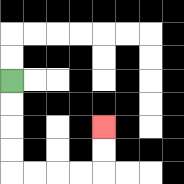{'start': '[0, 3]', 'end': '[4, 5]', 'path_directions': 'D,D,D,D,R,R,R,R,U,U', 'path_coordinates': '[[0, 3], [0, 4], [0, 5], [0, 6], [0, 7], [1, 7], [2, 7], [3, 7], [4, 7], [4, 6], [4, 5]]'}